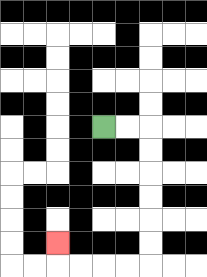{'start': '[4, 5]', 'end': '[2, 10]', 'path_directions': 'R,R,D,D,D,D,D,D,L,L,L,L,U', 'path_coordinates': '[[4, 5], [5, 5], [6, 5], [6, 6], [6, 7], [6, 8], [6, 9], [6, 10], [6, 11], [5, 11], [4, 11], [3, 11], [2, 11], [2, 10]]'}